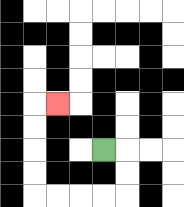{'start': '[4, 6]', 'end': '[2, 4]', 'path_directions': 'R,D,D,L,L,L,L,U,U,U,U,R', 'path_coordinates': '[[4, 6], [5, 6], [5, 7], [5, 8], [4, 8], [3, 8], [2, 8], [1, 8], [1, 7], [1, 6], [1, 5], [1, 4], [2, 4]]'}